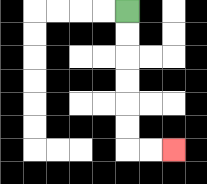{'start': '[5, 0]', 'end': '[7, 6]', 'path_directions': 'D,D,D,D,D,D,R,R', 'path_coordinates': '[[5, 0], [5, 1], [5, 2], [5, 3], [5, 4], [5, 5], [5, 6], [6, 6], [7, 6]]'}